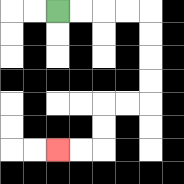{'start': '[2, 0]', 'end': '[2, 6]', 'path_directions': 'R,R,R,R,D,D,D,D,L,L,D,D,L,L', 'path_coordinates': '[[2, 0], [3, 0], [4, 0], [5, 0], [6, 0], [6, 1], [6, 2], [6, 3], [6, 4], [5, 4], [4, 4], [4, 5], [4, 6], [3, 6], [2, 6]]'}